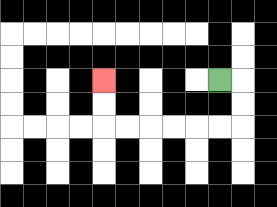{'start': '[9, 3]', 'end': '[4, 3]', 'path_directions': 'R,D,D,L,L,L,L,L,L,U,U', 'path_coordinates': '[[9, 3], [10, 3], [10, 4], [10, 5], [9, 5], [8, 5], [7, 5], [6, 5], [5, 5], [4, 5], [4, 4], [4, 3]]'}